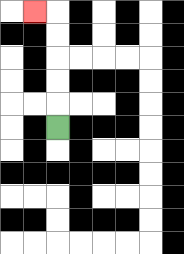{'start': '[2, 5]', 'end': '[1, 0]', 'path_directions': 'U,U,U,U,U,L', 'path_coordinates': '[[2, 5], [2, 4], [2, 3], [2, 2], [2, 1], [2, 0], [1, 0]]'}